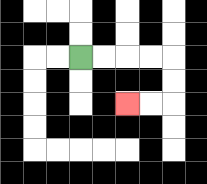{'start': '[3, 2]', 'end': '[5, 4]', 'path_directions': 'R,R,R,R,D,D,L,L', 'path_coordinates': '[[3, 2], [4, 2], [5, 2], [6, 2], [7, 2], [7, 3], [7, 4], [6, 4], [5, 4]]'}